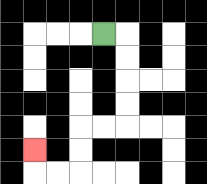{'start': '[4, 1]', 'end': '[1, 6]', 'path_directions': 'R,D,D,D,D,L,L,D,D,L,L,U', 'path_coordinates': '[[4, 1], [5, 1], [5, 2], [5, 3], [5, 4], [5, 5], [4, 5], [3, 5], [3, 6], [3, 7], [2, 7], [1, 7], [1, 6]]'}